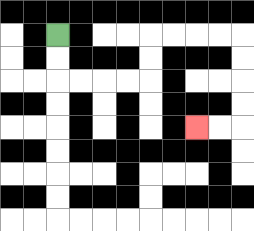{'start': '[2, 1]', 'end': '[8, 5]', 'path_directions': 'D,D,R,R,R,R,U,U,R,R,R,R,D,D,D,D,L,L', 'path_coordinates': '[[2, 1], [2, 2], [2, 3], [3, 3], [4, 3], [5, 3], [6, 3], [6, 2], [6, 1], [7, 1], [8, 1], [9, 1], [10, 1], [10, 2], [10, 3], [10, 4], [10, 5], [9, 5], [8, 5]]'}